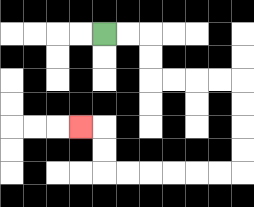{'start': '[4, 1]', 'end': '[3, 5]', 'path_directions': 'R,R,D,D,R,R,R,R,D,D,D,D,L,L,L,L,L,L,U,U,L', 'path_coordinates': '[[4, 1], [5, 1], [6, 1], [6, 2], [6, 3], [7, 3], [8, 3], [9, 3], [10, 3], [10, 4], [10, 5], [10, 6], [10, 7], [9, 7], [8, 7], [7, 7], [6, 7], [5, 7], [4, 7], [4, 6], [4, 5], [3, 5]]'}